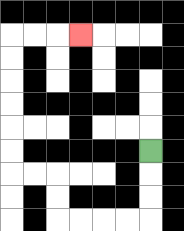{'start': '[6, 6]', 'end': '[3, 1]', 'path_directions': 'D,D,D,L,L,L,L,U,U,L,L,U,U,U,U,U,U,R,R,R', 'path_coordinates': '[[6, 6], [6, 7], [6, 8], [6, 9], [5, 9], [4, 9], [3, 9], [2, 9], [2, 8], [2, 7], [1, 7], [0, 7], [0, 6], [0, 5], [0, 4], [0, 3], [0, 2], [0, 1], [1, 1], [2, 1], [3, 1]]'}